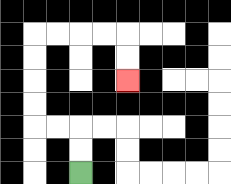{'start': '[3, 7]', 'end': '[5, 3]', 'path_directions': 'U,U,L,L,U,U,U,U,R,R,R,R,D,D', 'path_coordinates': '[[3, 7], [3, 6], [3, 5], [2, 5], [1, 5], [1, 4], [1, 3], [1, 2], [1, 1], [2, 1], [3, 1], [4, 1], [5, 1], [5, 2], [5, 3]]'}